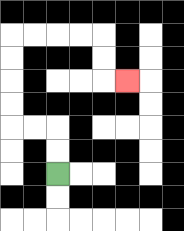{'start': '[2, 7]', 'end': '[5, 3]', 'path_directions': 'U,U,L,L,U,U,U,U,R,R,R,R,D,D,R', 'path_coordinates': '[[2, 7], [2, 6], [2, 5], [1, 5], [0, 5], [0, 4], [0, 3], [0, 2], [0, 1], [1, 1], [2, 1], [3, 1], [4, 1], [4, 2], [4, 3], [5, 3]]'}